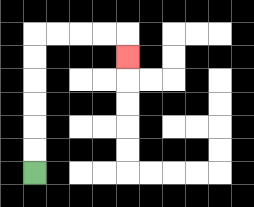{'start': '[1, 7]', 'end': '[5, 2]', 'path_directions': 'U,U,U,U,U,U,R,R,R,R,D', 'path_coordinates': '[[1, 7], [1, 6], [1, 5], [1, 4], [1, 3], [1, 2], [1, 1], [2, 1], [3, 1], [4, 1], [5, 1], [5, 2]]'}